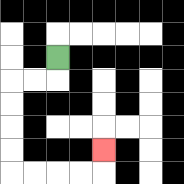{'start': '[2, 2]', 'end': '[4, 6]', 'path_directions': 'D,L,L,D,D,D,D,R,R,R,R,U', 'path_coordinates': '[[2, 2], [2, 3], [1, 3], [0, 3], [0, 4], [0, 5], [0, 6], [0, 7], [1, 7], [2, 7], [3, 7], [4, 7], [4, 6]]'}